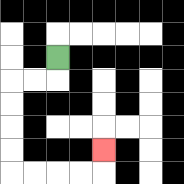{'start': '[2, 2]', 'end': '[4, 6]', 'path_directions': 'D,L,L,D,D,D,D,R,R,R,R,U', 'path_coordinates': '[[2, 2], [2, 3], [1, 3], [0, 3], [0, 4], [0, 5], [0, 6], [0, 7], [1, 7], [2, 7], [3, 7], [4, 7], [4, 6]]'}